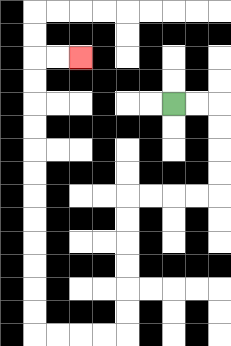{'start': '[7, 4]', 'end': '[3, 2]', 'path_directions': 'R,R,D,D,D,D,L,L,L,L,D,D,D,D,D,D,L,L,L,L,U,U,U,U,U,U,U,U,U,U,U,U,R,R', 'path_coordinates': '[[7, 4], [8, 4], [9, 4], [9, 5], [9, 6], [9, 7], [9, 8], [8, 8], [7, 8], [6, 8], [5, 8], [5, 9], [5, 10], [5, 11], [5, 12], [5, 13], [5, 14], [4, 14], [3, 14], [2, 14], [1, 14], [1, 13], [1, 12], [1, 11], [1, 10], [1, 9], [1, 8], [1, 7], [1, 6], [1, 5], [1, 4], [1, 3], [1, 2], [2, 2], [3, 2]]'}